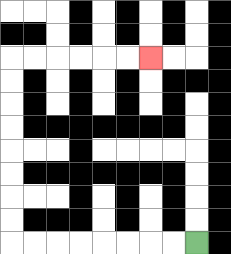{'start': '[8, 10]', 'end': '[6, 2]', 'path_directions': 'L,L,L,L,L,L,L,L,U,U,U,U,U,U,U,U,R,R,R,R,R,R', 'path_coordinates': '[[8, 10], [7, 10], [6, 10], [5, 10], [4, 10], [3, 10], [2, 10], [1, 10], [0, 10], [0, 9], [0, 8], [0, 7], [0, 6], [0, 5], [0, 4], [0, 3], [0, 2], [1, 2], [2, 2], [3, 2], [4, 2], [5, 2], [6, 2]]'}